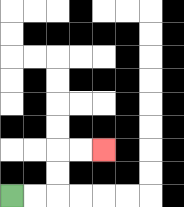{'start': '[0, 8]', 'end': '[4, 6]', 'path_directions': 'R,R,U,U,R,R', 'path_coordinates': '[[0, 8], [1, 8], [2, 8], [2, 7], [2, 6], [3, 6], [4, 6]]'}